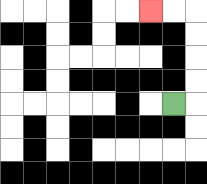{'start': '[7, 4]', 'end': '[6, 0]', 'path_directions': 'R,U,U,U,U,L,L', 'path_coordinates': '[[7, 4], [8, 4], [8, 3], [8, 2], [8, 1], [8, 0], [7, 0], [6, 0]]'}